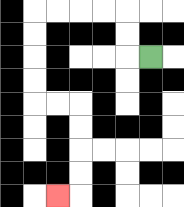{'start': '[6, 2]', 'end': '[2, 8]', 'path_directions': 'L,U,U,L,L,L,L,D,D,D,D,R,R,D,D,D,D,L', 'path_coordinates': '[[6, 2], [5, 2], [5, 1], [5, 0], [4, 0], [3, 0], [2, 0], [1, 0], [1, 1], [1, 2], [1, 3], [1, 4], [2, 4], [3, 4], [3, 5], [3, 6], [3, 7], [3, 8], [2, 8]]'}